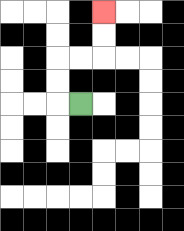{'start': '[3, 4]', 'end': '[4, 0]', 'path_directions': 'L,U,U,R,R,U,U', 'path_coordinates': '[[3, 4], [2, 4], [2, 3], [2, 2], [3, 2], [4, 2], [4, 1], [4, 0]]'}